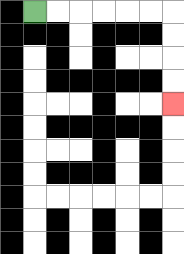{'start': '[1, 0]', 'end': '[7, 4]', 'path_directions': 'R,R,R,R,R,R,D,D,D,D', 'path_coordinates': '[[1, 0], [2, 0], [3, 0], [4, 0], [5, 0], [6, 0], [7, 0], [7, 1], [7, 2], [7, 3], [7, 4]]'}